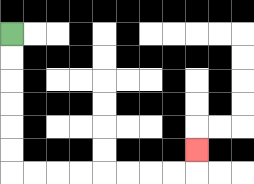{'start': '[0, 1]', 'end': '[8, 6]', 'path_directions': 'D,D,D,D,D,D,R,R,R,R,R,R,R,R,U', 'path_coordinates': '[[0, 1], [0, 2], [0, 3], [0, 4], [0, 5], [0, 6], [0, 7], [1, 7], [2, 7], [3, 7], [4, 7], [5, 7], [6, 7], [7, 7], [8, 7], [8, 6]]'}